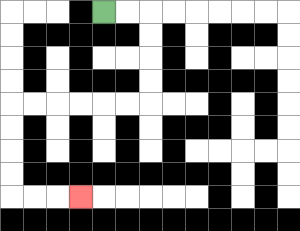{'start': '[4, 0]', 'end': '[3, 8]', 'path_directions': 'R,R,D,D,D,D,L,L,L,L,L,L,D,D,D,D,R,R,R', 'path_coordinates': '[[4, 0], [5, 0], [6, 0], [6, 1], [6, 2], [6, 3], [6, 4], [5, 4], [4, 4], [3, 4], [2, 4], [1, 4], [0, 4], [0, 5], [0, 6], [0, 7], [0, 8], [1, 8], [2, 8], [3, 8]]'}